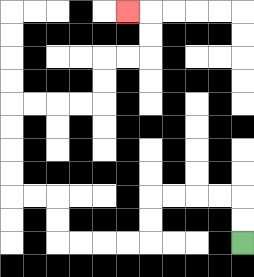{'start': '[10, 10]', 'end': '[5, 0]', 'path_directions': 'U,U,L,L,L,L,D,D,L,L,L,L,U,U,L,L,U,U,U,U,R,R,R,R,U,U,R,R,U,U,L', 'path_coordinates': '[[10, 10], [10, 9], [10, 8], [9, 8], [8, 8], [7, 8], [6, 8], [6, 9], [6, 10], [5, 10], [4, 10], [3, 10], [2, 10], [2, 9], [2, 8], [1, 8], [0, 8], [0, 7], [0, 6], [0, 5], [0, 4], [1, 4], [2, 4], [3, 4], [4, 4], [4, 3], [4, 2], [5, 2], [6, 2], [6, 1], [6, 0], [5, 0]]'}